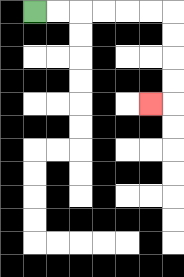{'start': '[1, 0]', 'end': '[6, 4]', 'path_directions': 'R,R,R,R,R,R,D,D,D,D,L', 'path_coordinates': '[[1, 0], [2, 0], [3, 0], [4, 0], [5, 0], [6, 0], [7, 0], [7, 1], [7, 2], [7, 3], [7, 4], [6, 4]]'}